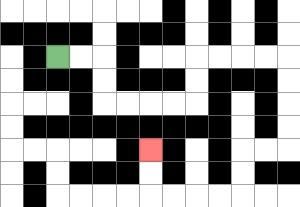{'start': '[2, 2]', 'end': '[6, 6]', 'path_directions': 'R,R,D,D,R,R,R,R,U,U,R,R,R,R,D,D,D,D,L,L,D,D,L,L,L,L,U,U', 'path_coordinates': '[[2, 2], [3, 2], [4, 2], [4, 3], [4, 4], [5, 4], [6, 4], [7, 4], [8, 4], [8, 3], [8, 2], [9, 2], [10, 2], [11, 2], [12, 2], [12, 3], [12, 4], [12, 5], [12, 6], [11, 6], [10, 6], [10, 7], [10, 8], [9, 8], [8, 8], [7, 8], [6, 8], [6, 7], [6, 6]]'}